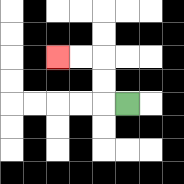{'start': '[5, 4]', 'end': '[2, 2]', 'path_directions': 'L,U,U,L,L', 'path_coordinates': '[[5, 4], [4, 4], [4, 3], [4, 2], [3, 2], [2, 2]]'}